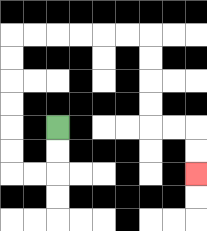{'start': '[2, 5]', 'end': '[8, 7]', 'path_directions': 'D,D,L,L,U,U,U,U,U,U,R,R,R,R,R,R,D,D,D,D,R,R,D,D', 'path_coordinates': '[[2, 5], [2, 6], [2, 7], [1, 7], [0, 7], [0, 6], [0, 5], [0, 4], [0, 3], [0, 2], [0, 1], [1, 1], [2, 1], [3, 1], [4, 1], [5, 1], [6, 1], [6, 2], [6, 3], [6, 4], [6, 5], [7, 5], [8, 5], [8, 6], [8, 7]]'}